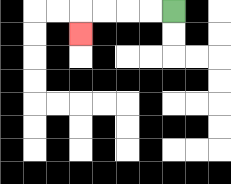{'start': '[7, 0]', 'end': '[3, 1]', 'path_directions': 'L,L,L,L,D', 'path_coordinates': '[[7, 0], [6, 0], [5, 0], [4, 0], [3, 0], [3, 1]]'}